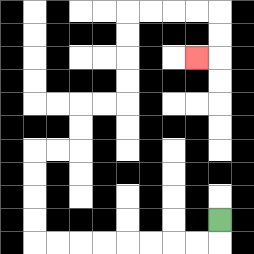{'start': '[9, 9]', 'end': '[8, 2]', 'path_directions': 'D,L,L,L,L,L,L,L,L,U,U,U,U,R,R,U,U,R,R,U,U,U,U,R,R,R,R,D,D,L', 'path_coordinates': '[[9, 9], [9, 10], [8, 10], [7, 10], [6, 10], [5, 10], [4, 10], [3, 10], [2, 10], [1, 10], [1, 9], [1, 8], [1, 7], [1, 6], [2, 6], [3, 6], [3, 5], [3, 4], [4, 4], [5, 4], [5, 3], [5, 2], [5, 1], [5, 0], [6, 0], [7, 0], [8, 0], [9, 0], [9, 1], [9, 2], [8, 2]]'}